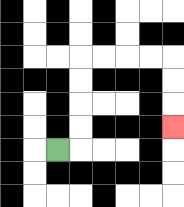{'start': '[2, 6]', 'end': '[7, 5]', 'path_directions': 'R,U,U,U,U,R,R,R,R,D,D,D', 'path_coordinates': '[[2, 6], [3, 6], [3, 5], [3, 4], [3, 3], [3, 2], [4, 2], [5, 2], [6, 2], [7, 2], [7, 3], [7, 4], [7, 5]]'}